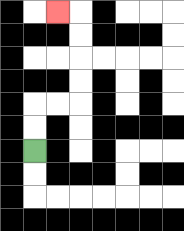{'start': '[1, 6]', 'end': '[2, 0]', 'path_directions': 'U,U,R,R,U,U,U,U,L', 'path_coordinates': '[[1, 6], [1, 5], [1, 4], [2, 4], [3, 4], [3, 3], [3, 2], [3, 1], [3, 0], [2, 0]]'}